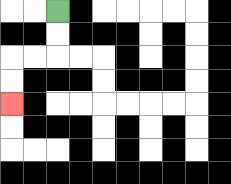{'start': '[2, 0]', 'end': '[0, 4]', 'path_directions': 'D,D,L,L,D,D', 'path_coordinates': '[[2, 0], [2, 1], [2, 2], [1, 2], [0, 2], [0, 3], [0, 4]]'}